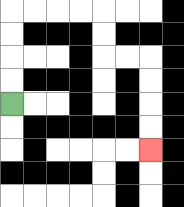{'start': '[0, 4]', 'end': '[6, 6]', 'path_directions': 'U,U,U,U,R,R,R,R,D,D,R,R,D,D,D,D', 'path_coordinates': '[[0, 4], [0, 3], [0, 2], [0, 1], [0, 0], [1, 0], [2, 0], [3, 0], [4, 0], [4, 1], [4, 2], [5, 2], [6, 2], [6, 3], [6, 4], [6, 5], [6, 6]]'}